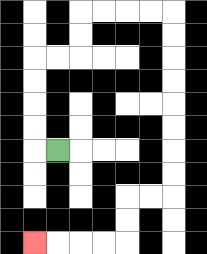{'start': '[2, 6]', 'end': '[1, 10]', 'path_directions': 'L,U,U,U,U,R,R,U,U,R,R,R,R,D,D,D,D,D,D,D,D,L,L,D,D,L,L,L,L', 'path_coordinates': '[[2, 6], [1, 6], [1, 5], [1, 4], [1, 3], [1, 2], [2, 2], [3, 2], [3, 1], [3, 0], [4, 0], [5, 0], [6, 0], [7, 0], [7, 1], [7, 2], [7, 3], [7, 4], [7, 5], [7, 6], [7, 7], [7, 8], [6, 8], [5, 8], [5, 9], [5, 10], [4, 10], [3, 10], [2, 10], [1, 10]]'}